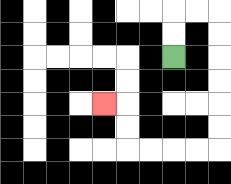{'start': '[7, 2]', 'end': '[4, 4]', 'path_directions': 'U,U,R,R,D,D,D,D,D,D,L,L,L,L,U,U,L', 'path_coordinates': '[[7, 2], [7, 1], [7, 0], [8, 0], [9, 0], [9, 1], [9, 2], [9, 3], [9, 4], [9, 5], [9, 6], [8, 6], [7, 6], [6, 6], [5, 6], [5, 5], [5, 4], [4, 4]]'}